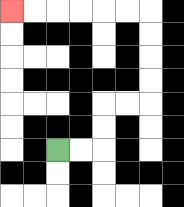{'start': '[2, 6]', 'end': '[0, 0]', 'path_directions': 'R,R,U,U,R,R,U,U,U,U,L,L,L,L,L,L', 'path_coordinates': '[[2, 6], [3, 6], [4, 6], [4, 5], [4, 4], [5, 4], [6, 4], [6, 3], [6, 2], [6, 1], [6, 0], [5, 0], [4, 0], [3, 0], [2, 0], [1, 0], [0, 0]]'}